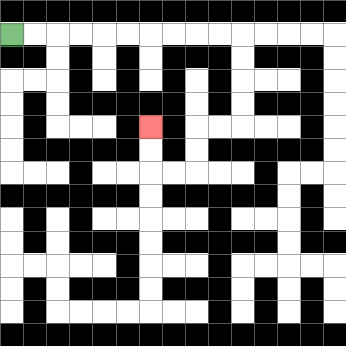{'start': '[0, 1]', 'end': '[6, 5]', 'path_directions': 'R,R,R,R,R,R,R,R,R,R,D,D,D,D,L,L,D,D,L,L,U,U', 'path_coordinates': '[[0, 1], [1, 1], [2, 1], [3, 1], [4, 1], [5, 1], [6, 1], [7, 1], [8, 1], [9, 1], [10, 1], [10, 2], [10, 3], [10, 4], [10, 5], [9, 5], [8, 5], [8, 6], [8, 7], [7, 7], [6, 7], [6, 6], [6, 5]]'}